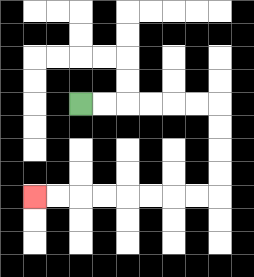{'start': '[3, 4]', 'end': '[1, 8]', 'path_directions': 'R,R,R,R,R,R,D,D,D,D,L,L,L,L,L,L,L,L', 'path_coordinates': '[[3, 4], [4, 4], [5, 4], [6, 4], [7, 4], [8, 4], [9, 4], [9, 5], [9, 6], [9, 7], [9, 8], [8, 8], [7, 8], [6, 8], [5, 8], [4, 8], [3, 8], [2, 8], [1, 8]]'}